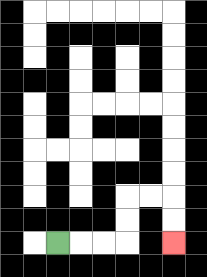{'start': '[2, 10]', 'end': '[7, 10]', 'path_directions': 'R,R,R,U,U,R,R,D,D', 'path_coordinates': '[[2, 10], [3, 10], [4, 10], [5, 10], [5, 9], [5, 8], [6, 8], [7, 8], [7, 9], [7, 10]]'}